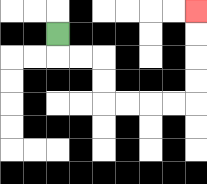{'start': '[2, 1]', 'end': '[8, 0]', 'path_directions': 'D,R,R,D,D,R,R,R,R,U,U,U,U', 'path_coordinates': '[[2, 1], [2, 2], [3, 2], [4, 2], [4, 3], [4, 4], [5, 4], [6, 4], [7, 4], [8, 4], [8, 3], [8, 2], [8, 1], [8, 0]]'}